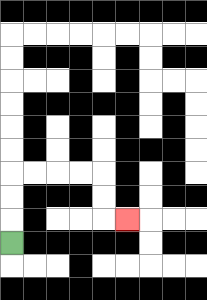{'start': '[0, 10]', 'end': '[5, 9]', 'path_directions': 'U,U,U,R,R,R,R,D,D,R', 'path_coordinates': '[[0, 10], [0, 9], [0, 8], [0, 7], [1, 7], [2, 7], [3, 7], [4, 7], [4, 8], [4, 9], [5, 9]]'}